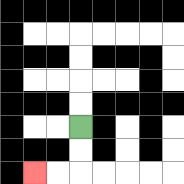{'start': '[3, 5]', 'end': '[1, 7]', 'path_directions': 'D,D,L,L', 'path_coordinates': '[[3, 5], [3, 6], [3, 7], [2, 7], [1, 7]]'}